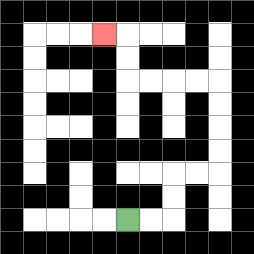{'start': '[5, 9]', 'end': '[4, 1]', 'path_directions': 'R,R,U,U,R,R,U,U,U,U,L,L,L,L,U,U,L', 'path_coordinates': '[[5, 9], [6, 9], [7, 9], [7, 8], [7, 7], [8, 7], [9, 7], [9, 6], [9, 5], [9, 4], [9, 3], [8, 3], [7, 3], [6, 3], [5, 3], [5, 2], [5, 1], [4, 1]]'}